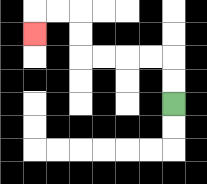{'start': '[7, 4]', 'end': '[1, 1]', 'path_directions': 'U,U,L,L,L,L,U,U,L,L,D', 'path_coordinates': '[[7, 4], [7, 3], [7, 2], [6, 2], [5, 2], [4, 2], [3, 2], [3, 1], [3, 0], [2, 0], [1, 0], [1, 1]]'}